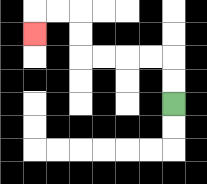{'start': '[7, 4]', 'end': '[1, 1]', 'path_directions': 'U,U,L,L,L,L,U,U,L,L,D', 'path_coordinates': '[[7, 4], [7, 3], [7, 2], [6, 2], [5, 2], [4, 2], [3, 2], [3, 1], [3, 0], [2, 0], [1, 0], [1, 1]]'}